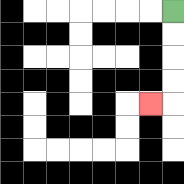{'start': '[7, 0]', 'end': '[6, 4]', 'path_directions': 'D,D,D,D,L', 'path_coordinates': '[[7, 0], [7, 1], [7, 2], [7, 3], [7, 4], [6, 4]]'}